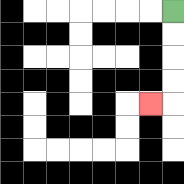{'start': '[7, 0]', 'end': '[6, 4]', 'path_directions': 'D,D,D,D,L', 'path_coordinates': '[[7, 0], [7, 1], [7, 2], [7, 3], [7, 4], [6, 4]]'}